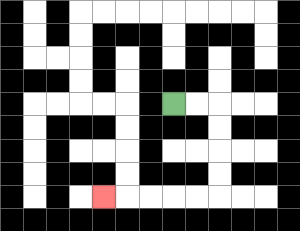{'start': '[7, 4]', 'end': '[4, 8]', 'path_directions': 'R,R,D,D,D,D,L,L,L,L,L', 'path_coordinates': '[[7, 4], [8, 4], [9, 4], [9, 5], [9, 6], [9, 7], [9, 8], [8, 8], [7, 8], [6, 8], [5, 8], [4, 8]]'}